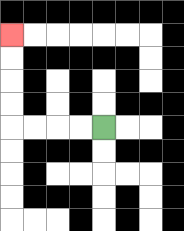{'start': '[4, 5]', 'end': '[0, 1]', 'path_directions': 'L,L,L,L,U,U,U,U', 'path_coordinates': '[[4, 5], [3, 5], [2, 5], [1, 5], [0, 5], [0, 4], [0, 3], [0, 2], [0, 1]]'}